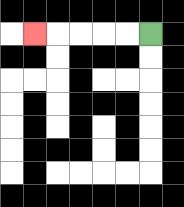{'start': '[6, 1]', 'end': '[1, 1]', 'path_directions': 'L,L,L,L,L', 'path_coordinates': '[[6, 1], [5, 1], [4, 1], [3, 1], [2, 1], [1, 1]]'}